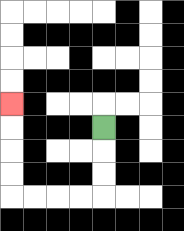{'start': '[4, 5]', 'end': '[0, 4]', 'path_directions': 'D,D,D,L,L,L,L,U,U,U,U', 'path_coordinates': '[[4, 5], [4, 6], [4, 7], [4, 8], [3, 8], [2, 8], [1, 8], [0, 8], [0, 7], [0, 6], [0, 5], [0, 4]]'}